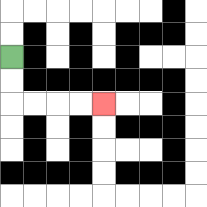{'start': '[0, 2]', 'end': '[4, 4]', 'path_directions': 'D,D,R,R,R,R', 'path_coordinates': '[[0, 2], [0, 3], [0, 4], [1, 4], [2, 4], [3, 4], [4, 4]]'}